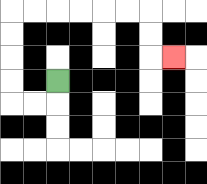{'start': '[2, 3]', 'end': '[7, 2]', 'path_directions': 'D,L,L,U,U,U,U,R,R,R,R,R,R,D,D,R', 'path_coordinates': '[[2, 3], [2, 4], [1, 4], [0, 4], [0, 3], [0, 2], [0, 1], [0, 0], [1, 0], [2, 0], [3, 0], [4, 0], [5, 0], [6, 0], [6, 1], [6, 2], [7, 2]]'}